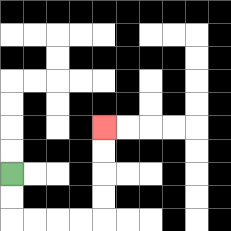{'start': '[0, 7]', 'end': '[4, 5]', 'path_directions': 'D,D,R,R,R,R,U,U,U,U', 'path_coordinates': '[[0, 7], [0, 8], [0, 9], [1, 9], [2, 9], [3, 9], [4, 9], [4, 8], [4, 7], [4, 6], [4, 5]]'}